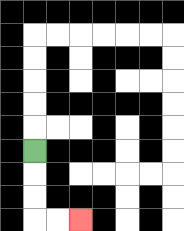{'start': '[1, 6]', 'end': '[3, 9]', 'path_directions': 'D,D,D,R,R', 'path_coordinates': '[[1, 6], [1, 7], [1, 8], [1, 9], [2, 9], [3, 9]]'}